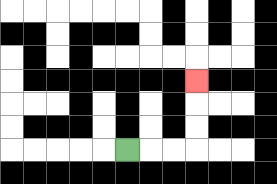{'start': '[5, 6]', 'end': '[8, 3]', 'path_directions': 'R,R,R,U,U,U', 'path_coordinates': '[[5, 6], [6, 6], [7, 6], [8, 6], [8, 5], [8, 4], [8, 3]]'}